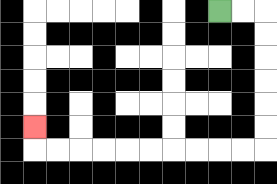{'start': '[9, 0]', 'end': '[1, 5]', 'path_directions': 'R,R,D,D,D,D,D,D,L,L,L,L,L,L,L,L,L,L,U', 'path_coordinates': '[[9, 0], [10, 0], [11, 0], [11, 1], [11, 2], [11, 3], [11, 4], [11, 5], [11, 6], [10, 6], [9, 6], [8, 6], [7, 6], [6, 6], [5, 6], [4, 6], [3, 6], [2, 6], [1, 6], [1, 5]]'}